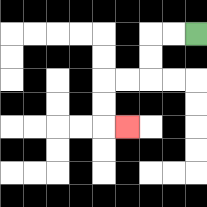{'start': '[8, 1]', 'end': '[5, 5]', 'path_directions': 'L,L,D,D,L,L,D,D,R', 'path_coordinates': '[[8, 1], [7, 1], [6, 1], [6, 2], [6, 3], [5, 3], [4, 3], [4, 4], [4, 5], [5, 5]]'}